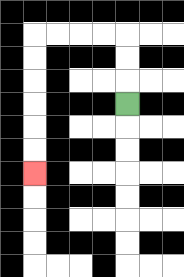{'start': '[5, 4]', 'end': '[1, 7]', 'path_directions': 'U,U,U,L,L,L,L,D,D,D,D,D,D', 'path_coordinates': '[[5, 4], [5, 3], [5, 2], [5, 1], [4, 1], [3, 1], [2, 1], [1, 1], [1, 2], [1, 3], [1, 4], [1, 5], [1, 6], [1, 7]]'}